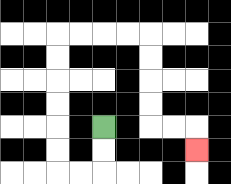{'start': '[4, 5]', 'end': '[8, 6]', 'path_directions': 'D,D,L,L,U,U,U,U,U,U,R,R,R,R,D,D,D,D,R,R,D', 'path_coordinates': '[[4, 5], [4, 6], [4, 7], [3, 7], [2, 7], [2, 6], [2, 5], [2, 4], [2, 3], [2, 2], [2, 1], [3, 1], [4, 1], [5, 1], [6, 1], [6, 2], [6, 3], [6, 4], [6, 5], [7, 5], [8, 5], [8, 6]]'}